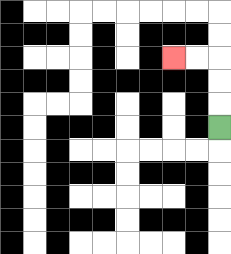{'start': '[9, 5]', 'end': '[7, 2]', 'path_directions': 'U,U,U,L,L', 'path_coordinates': '[[9, 5], [9, 4], [9, 3], [9, 2], [8, 2], [7, 2]]'}